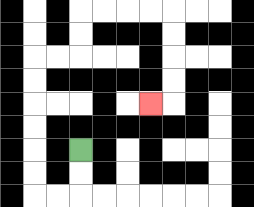{'start': '[3, 6]', 'end': '[6, 4]', 'path_directions': 'D,D,L,L,U,U,U,U,U,U,R,R,U,U,R,R,R,R,D,D,D,D,L', 'path_coordinates': '[[3, 6], [3, 7], [3, 8], [2, 8], [1, 8], [1, 7], [1, 6], [1, 5], [1, 4], [1, 3], [1, 2], [2, 2], [3, 2], [3, 1], [3, 0], [4, 0], [5, 0], [6, 0], [7, 0], [7, 1], [7, 2], [7, 3], [7, 4], [6, 4]]'}